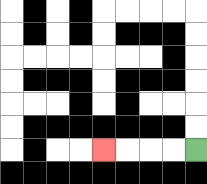{'start': '[8, 6]', 'end': '[4, 6]', 'path_directions': 'L,L,L,L', 'path_coordinates': '[[8, 6], [7, 6], [6, 6], [5, 6], [4, 6]]'}